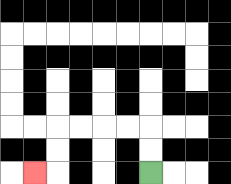{'start': '[6, 7]', 'end': '[1, 7]', 'path_directions': 'U,U,L,L,L,L,D,D,L', 'path_coordinates': '[[6, 7], [6, 6], [6, 5], [5, 5], [4, 5], [3, 5], [2, 5], [2, 6], [2, 7], [1, 7]]'}